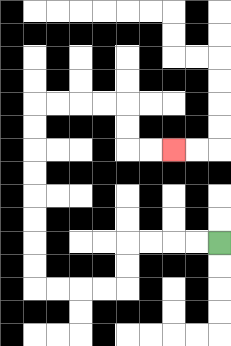{'start': '[9, 10]', 'end': '[7, 6]', 'path_directions': 'L,L,L,L,D,D,L,L,L,L,U,U,U,U,U,U,U,U,R,R,R,R,D,D,R,R', 'path_coordinates': '[[9, 10], [8, 10], [7, 10], [6, 10], [5, 10], [5, 11], [5, 12], [4, 12], [3, 12], [2, 12], [1, 12], [1, 11], [1, 10], [1, 9], [1, 8], [1, 7], [1, 6], [1, 5], [1, 4], [2, 4], [3, 4], [4, 4], [5, 4], [5, 5], [5, 6], [6, 6], [7, 6]]'}